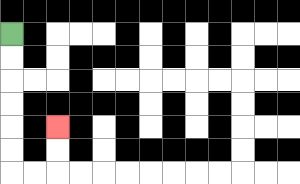{'start': '[0, 1]', 'end': '[2, 5]', 'path_directions': 'D,D,D,D,D,D,R,R,U,U', 'path_coordinates': '[[0, 1], [0, 2], [0, 3], [0, 4], [0, 5], [0, 6], [0, 7], [1, 7], [2, 7], [2, 6], [2, 5]]'}